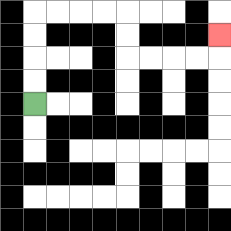{'start': '[1, 4]', 'end': '[9, 1]', 'path_directions': 'U,U,U,U,R,R,R,R,D,D,R,R,R,R,U', 'path_coordinates': '[[1, 4], [1, 3], [1, 2], [1, 1], [1, 0], [2, 0], [3, 0], [4, 0], [5, 0], [5, 1], [5, 2], [6, 2], [7, 2], [8, 2], [9, 2], [9, 1]]'}